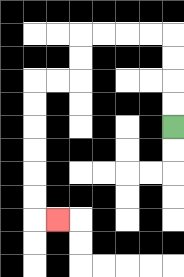{'start': '[7, 5]', 'end': '[2, 9]', 'path_directions': 'U,U,U,U,L,L,L,L,D,D,L,L,D,D,D,D,D,D,R', 'path_coordinates': '[[7, 5], [7, 4], [7, 3], [7, 2], [7, 1], [6, 1], [5, 1], [4, 1], [3, 1], [3, 2], [3, 3], [2, 3], [1, 3], [1, 4], [1, 5], [1, 6], [1, 7], [1, 8], [1, 9], [2, 9]]'}